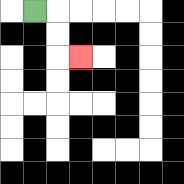{'start': '[1, 0]', 'end': '[3, 2]', 'path_directions': 'R,D,D,R', 'path_coordinates': '[[1, 0], [2, 0], [2, 1], [2, 2], [3, 2]]'}